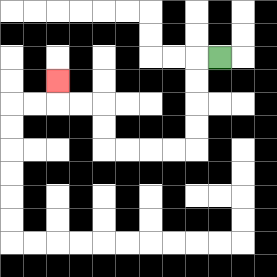{'start': '[9, 2]', 'end': '[2, 3]', 'path_directions': 'L,D,D,D,D,L,L,L,L,U,U,L,L,U', 'path_coordinates': '[[9, 2], [8, 2], [8, 3], [8, 4], [8, 5], [8, 6], [7, 6], [6, 6], [5, 6], [4, 6], [4, 5], [4, 4], [3, 4], [2, 4], [2, 3]]'}